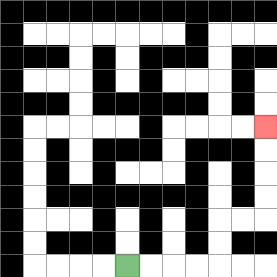{'start': '[5, 11]', 'end': '[11, 5]', 'path_directions': 'R,R,R,R,U,U,R,R,U,U,U,U', 'path_coordinates': '[[5, 11], [6, 11], [7, 11], [8, 11], [9, 11], [9, 10], [9, 9], [10, 9], [11, 9], [11, 8], [11, 7], [11, 6], [11, 5]]'}